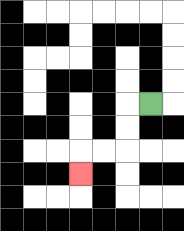{'start': '[6, 4]', 'end': '[3, 7]', 'path_directions': 'L,D,D,L,L,D', 'path_coordinates': '[[6, 4], [5, 4], [5, 5], [5, 6], [4, 6], [3, 6], [3, 7]]'}